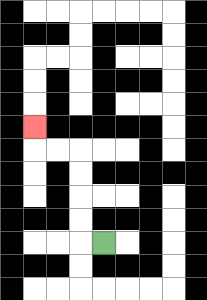{'start': '[4, 10]', 'end': '[1, 5]', 'path_directions': 'L,U,U,U,U,L,L,U', 'path_coordinates': '[[4, 10], [3, 10], [3, 9], [3, 8], [3, 7], [3, 6], [2, 6], [1, 6], [1, 5]]'}